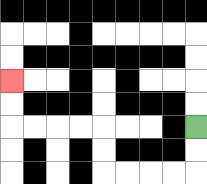{'start': '[8, 5]', 'end': '[0, 3]', 'path_directions': 'D,D,L,L,L,L,U,U,L,L,L,L,U,U', 'path_coordinates': '[[8, 5], [8, 6], [8, 7], [7, 7], [6, 7], [5, 7], [4, 7], [4, 6], [4, 5], [3, 5], [2, 5], [1, 5], [0, 5], [0, 4], [0, 3]]'}